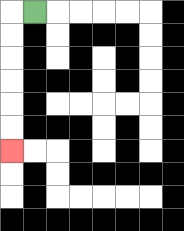{'start': '[1, 0]', 'end': '[0, 6]', 'path_directions': 'L,D,D,D,D,D,D', 'path_coordinates': '[[1, 0], [0, 0], [0, 1], [0, 2], [0, 3], [0, 4], [0, 5], [0, 6]]'}